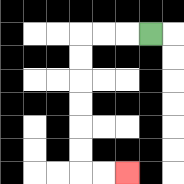{'start': '[6, 1]', 'end': '[5, 7]', 'path_directions': 'L,L,L,D,D,D,D,D,D,R,R', 'path_coordinates': '[[6, 1], [5, 1], [4, 1], [3, 1], [3, 2], [3, 3], [3, 4], [3, 5], [3, 6], [3, 7], [4, 7], [5, 7]]'}